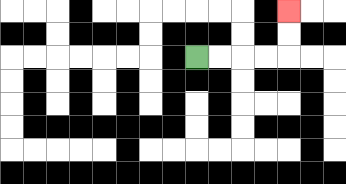{'start': '[8, 2]', 'end': '[12, 0]', 'path_directions': 'R,R,R,R,U,U', 'path_coordinates': '[[8, 2], [9, 2], [10, 2], [11, 2], [12, 2], [12, 1], [12, 0]]'}